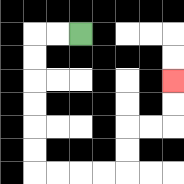{'start': '[3, 1]', 'end': '[7, 3]', 'path_directions': 'L,L,D,D,D,D,D,D,R,R,R,R,U,U,R,R,U,U', 'path_coordinates': '[[3, 1], [2, 1], [1, 1], [1, 2], [1, 3], [1, 4], [1, 5], [1, 6], [1, 7], [2, 7], [3, 7], [4, 7], [5, 7], [5, 6], [5, 5], [6, 5], [7, 5], [7, 4], [7, 3]]'}